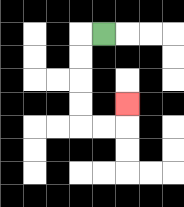{'start': '[4, 1]', 'end': '[5, 4]', 'path_directions': 'L,D,D,D,D,R,R,U', 'path_coordinates': '[[4, 1], [3, 1], [3, 2], [3, 3], [3, 4], [3, 5], [4, 5], [5, 5], [5, 4]]'}